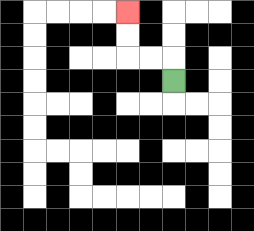{'start': '[7, 3]', 'end': '[5, 0]', 'path_directions': 'U,L,L,U,U', 'path_coordinates': '[[7, 3], [7, 2], [6, 2], [5, 2], [5, 1], [5, 0]]'}